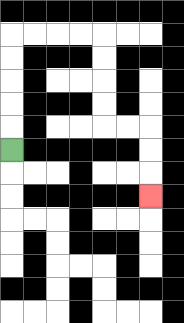{'start': '[0, 6]', 'end': '[6, 8]', 'path_directions': 'U,U,U,U,U,R,R,R,R,D,D,D,D,R,R,D,D,D', 'path_coordinates': '[[0, 6], [0, 5], [0, 4], [0, 3], [0, 2], [0, 1], [1, 1], [2, 1], [3, 1], [4, 1], [4, 2], [4, 3], [4, 4], [4, 5], [5, 5], [6, 5], [6, 6], [6, 7], [6, 8]]'}